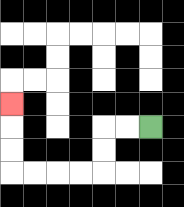{'start': '[6, 5]', 'end': '[0, 4]', 'path_directions': 'L,L,D,D,L,L,L,L,U,U,U', 'path_coordinates': '[[6, 5], [5, 5], [4, 5], [4, 6], [4, 7], [3, 7], [2, 7], [1, 7], [0, 7], [0, 6], [0, 5], [0, 4]]'}